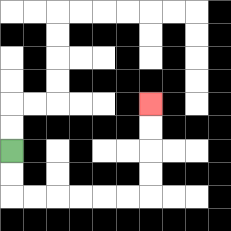{'start': '[0, 6]', 'end': '[6, 4]', 'path_directions': 'D,D,R,R,R,R,R,R,U,U,U,U', 'path_coordinates': '[[0, 6], [0, 7], [0, 8], [1, 8], [2, 8], [3, 8], [4, 8], [5, 8], [6, 8], [6, 7], [6, 6], [6, 5], [6, 4]]'}